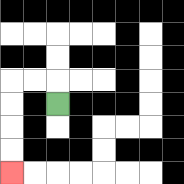{'start': '[2, 4]', 'end': '[0, 7]', 'path_directions': 'U,L,L,D,D,D,D', 'path_coordinates': '[[2, 4], [2, 3], [1, 3], [0, 3], [0, 4], [0, 5], [0, 6], [0, 7]]'}